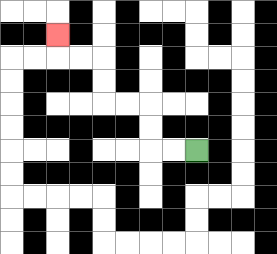{'start': '[8, 6]', 'end': '[2, 1]', 'path_directions': 'L,L,U,U,L,L,U,U,L,L,U', 'path_coordinates': '[[8, 6], [7, 6], [6, 6], [6, 5], [6, 4], [5, 4], [4, 4], [4, 3], [4, 2], [3, 2], [2, 2], [2, 1]]'}